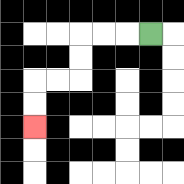{'start': '[6, 1]', 'end': '[1, 5]', 'path_directions': 'L,L,L,D,D,L,L,D,D', 'path_coordinates': '[[6, 1], [5, 1], [4, 1], [3, 1], [3, 2], [3, 3], [2, 3], [1, 3], [1, 4], [1, 5]]'}